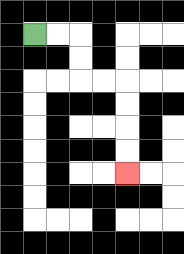{'start': '[1, 1]', 'end': '[5, 7]', 'path_directions': 'R,R,D,D,R,R,D,D,D,D', 'path_coordinates': '[[1, 1], [2, 1], [3, 1], [3, 2], [3, 3], [4, 3], [5, 3], [5, 4], [5, 5], [5, 6], [5, 7]]'}